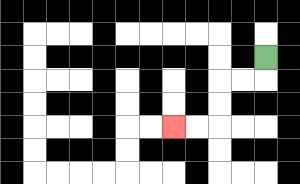{'start': '[11, 2]', 'end': '[7, 5]', 'path_directions': 'D,L,L,D,D,L,L', 'path_coordinates': '[[11, 2], [11, 3], [10, 3], [9, 3], [9, 4], [9, 5], [8, 5], [7, 5]]'}